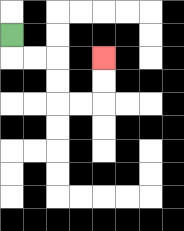{'start': '[0, 1]', 'end': '[4, 2]', 'path_directions': 'D,R,R,D,D,R,R,U,U', 'path_coordinates': '[[0, 1], [0, 2], [1, 2], [2, 2], [2, 3], [2, 4], [3, 4], [4, 4], [4, 3], [4, 2]]'}